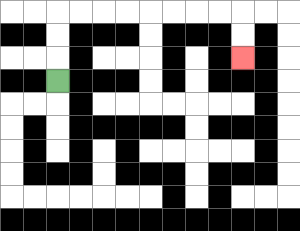{'start': '[2, 3]', 'end': '[10, 2]', 'path_directions': 'U,U,U,R,R,R,R,R,R,R,R,D,D', 'path_coordinates': '[[2, 3], [2, 2], [2, 1], [2, 0], [3, 0], [4, 0], [5, 0], [6, 0], [7, 0], [8, 0], [9, 0], [10, 0], [10, 1], [10, 2]]'}